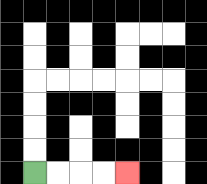{'start': '[1, 7]', 'end': '[5, 7]', 'path_directions': 'R,R,R,R', 'path_coordinates': '[[1, 7], [2, 7], [3, 7], [4, 7], [5, 7]]'}